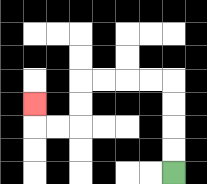{'start': '[7, 7]', 'end': '[1, 4]', 'path_directions': 'U,U,U,U,L,L,L,L,D,D,L,L,U', 'path_coordinates': '[[7, 7], [7, 6], [7, 5], [7, 4], [7, 3], [6, 3], [5, 3], [4, 3], [3, 3], [3, 4], [3, 5], [2, 5], [1, 5], [1, 4]]'}